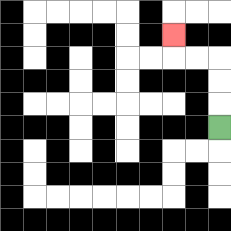{'start': '[9, 5]', 'end': '[7, 1]', 'path_directions': 'U,U,U,L,L,U', 'path_coordinates': '[[9, 5], [9, 4], [9, 3], [9, 2], [8, 2], [7, 2], [7, 1]]'}